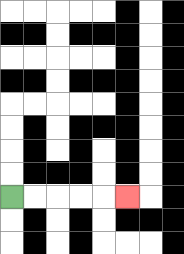{'start': '[0, 8]', 'end': '[5, 8]', 'path_directions': 'R,R,R,R,R', 'path_coordinates': '[[0, 8], [1, 8], [2, 8], [3, 8], [4, 8], [5, 8]]'}